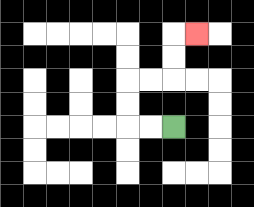{'start': '[7, 5]', 'end': '[8, 1]', 'path_directions': 'L,L,U,U,R,R,U,U,R', 'path_coordinates': '[[7, 5], [6, 5], [5, 5], [5, 4], [5, 3], [6, 3], [7, 3], [7, 2], [7, 1], [8, 1]]'}